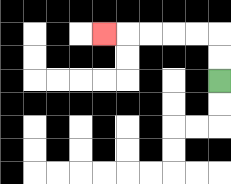{'start': '[9, 3]', 'end': '[4, 1]', 'path_directions': 'U,U,L,L,L,L,L', 'path_coordinates': '[[9, 3], [9, 2], [9, 1], [8, 1], [7, 1], [6, 1], [5, 1], [4, 1]]'}